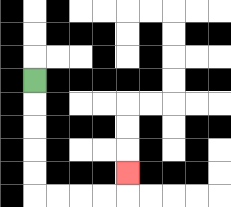{'start': '[1, 3]', 'end': '[5, 7]', 'path_directions': 'D,D,D,D,D,R,R,R,R,U', 'path_coordinates': '[[1, 3], [1, 4], [1, 5], [1, 6], [1, 7], [1, 8], [2, 8], [3, 8], [4, 8], [5, 8], [5, 7]]'}